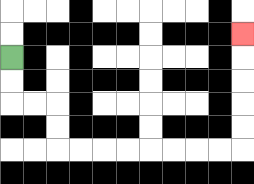{'start': '[0, 2]', 'end': '[10, 1]', 'path_directions': 'D,D,R,R,D,D,R,R,R,R,R,R,R,R,U,U,U,U,U', 'path_coordinates': '[[0, 2], [0, 3], [0, 4], [1, 4], [2, 4], [2, 5], [2, 6], [3, 6], [4, 6], [5, 6], [6, 6], [7, 6], [8, 6], [9, 6], [10, 6], [10, 5], [10, 4], [10, 3], [10, 2], [10, 1]]'}